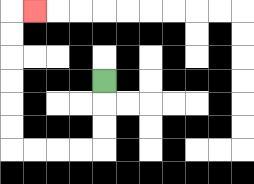{'start': '[4, 3]', 'end': '[1, 0]', 'path_directions': 'D,D,D,L,L,L,L,U,U,U,U,U,U,R', 'path_coordinates': '[[4, 3], [4, 4], [4, 5], [4, 6], [3, 6], [2, 6], [1, 6], [0, 6], [0, 5], [0, 4], [0, 3], [0, 2], [0, 1], [0, 0], [1, 0]]'}